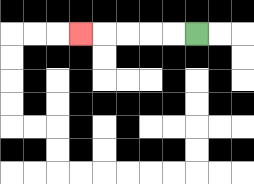{'start': '[8, 1]', 'end': '[3, 1]', 'path_directions': 'L,L,L,L,L', 'path_coordinates': '[[8, 1], [7, 1], [6, 1], [5, 1], [4, 1], [3, 1]]'}